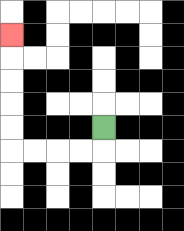{'start': '[4, 5]', 'end': '[0, 1]', 'path_directions': 'D,L,L,L,L,U,U,U,U,U', 'path_coordinates': '[[4, 5], [4, 6], [3, 6], [2, 6], [1, 6], [0, 6], [0, 5], [0, 4], [0, 3], [0, 2], [0, 1]]'}